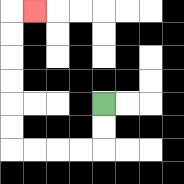{'start': '[4, 4]', 'end': '[1, 0]', 'path_directions': 'D,D,L,L,L,L,U,U,U,U,U,U,R', 'path_coordinates': '[[4, 4], [4, 5], [4, 6], [3, 6], [2, 6], [1, 6], [0, 6], [0, 5], [0, 4], [0, 3], [0, 2], [0, 1], [0, 0], [1, 0]]'}